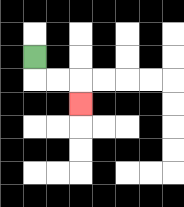{'start': '[1, 2]', 'end': '[3, 4]', 'path_directions': 'D,R,R,D', 'path_coordinates': '[[1, 2], [1, 3], [2, 3], [3, 3], [3, 4]]'}